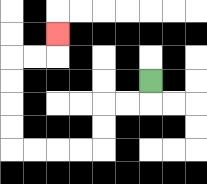{'start': '[6, 3]', 'end': '[2, 1]', 'path_directions': 'D,L,L,D,D,L,L,L,L,U,U,U,U,R,R,U', 'path_coordinates': '[[6, 3], [6, 4], [5, 4], [4, 4], [4, 5], [4, 6], [3, 6], [2, 6], [1, 6], [0, 6], [0, 5], [0, 4], [0, 3], [0, 2], [1, 2], [2, 2], [2, 1]]'}